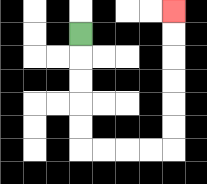{'start': '[3, 1]', 'end': '[7, 0]', 'path_directions': 'D,D,D,D,D,R,R,R,R,U,U,U,U,U,U', 'path_coordinates': '[[3, 1], [3, 2], [3, 3], [3, 4], [3, 5], [3, 6], [4, 6], [5, 6], [6, 6], [7, 6], [7, 5], [7, 4], [7, 3], [7, 2], [7, 1], [7, 0]]'}